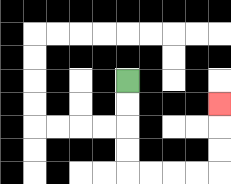{'start': '[5, 3]', 'end': '[9, 4]', 'path_directions': 'D,D,D,D,R,R,R,R,U,U,U', 'path_coordinates': '[[5, 3], [5, 4], [5, 5], [5, 6], [5, 7], [6, 7], [7, 7], [8, 7], [9, 7], [9, 6], [9, 5], [9, 4]]'}